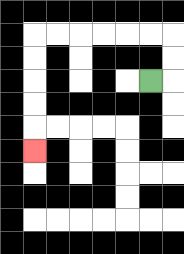{'start': '[6, 3]', 'end': '[1, 6]', 'path_directions': 'R,U,U,L,L,L,L,L,L,D,D,D,D,D', 'path_coordinates': '[[6, 3], [7, 3], [7, 2], [7, 1], [6, 1], [5, 1], [4, 1], [3, 1], [2, 1], [1, 1], [1, 2], [1, 3], [1, 4], [1, 5], [1, 6]]'}